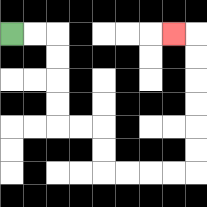{'start': '[0, 1]', 'end': '[7, 1]', 'path_directions': 'R,R,D,D,D,D,R,R,D,D,R,R,R,R,U,U,U,U,U,U,L', 'path_coordinates': '[[0, 1], [1, 1], [2, 1], [2, 2], [2, 3], [2, 4], [2, 5], [3, 5], [4, 5], [4, 6], [4, 7], [5, 7], [6, 7], [7, 7], [8, 7], [8, 6], [8, 5], [8, 4], [8, 3], [8, 2], [8, 1], [7, 1]]'}